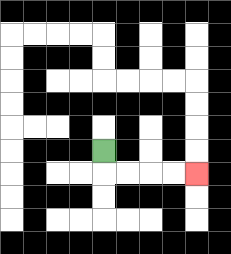{'start': '[4, 6]', 'end': '[8, 7]', 'path_directions': 'D,R,R,R,R', 'path_coordinates': '[[4, 6], [4, 7], [5, 7], [6, 7], [7, 7], [8, 7]]'}